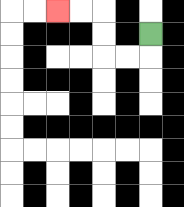{'start': '[6, 1]', 'end': '[2, 0]', 'path_directions': 'D,L,L,U,U,L,L', 'path_coordinates': '[[6, 1], [6, 2], [5, 2], [4, 2], [4, 1], [4, 0], [3, 0], [2, 0]]'}